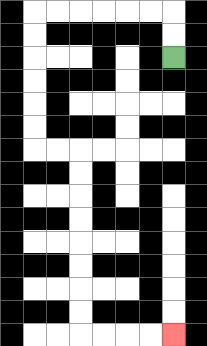{'start': '[7, 2]', 'end': '[7, 14]', 'path_directions': 'U,U,L,L,L,L,L,L,D,D,D,D,D,D,R,R,D,D,D,D,D,D,D,D,R,R,R,R', 'path_coordinates': '[[7, 2], [7, 1], [7, 0], [6, 0], [5, 0], [4, 0], [3, 0], [2, 0], [1, 0], [1, 1], [1, 2], [1, 3], [1, 4], [1, 5], [1, 6], [2, 6], [3, 6], [3, 7], [3, 8], [3, 9], [3, 10], [3, 11], [3, 12], [3, 13], [3, 14], [4, 14], [5, 14], [6, 14], [7, 14]]'}